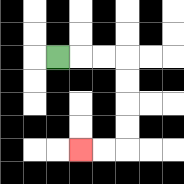{'start': '[2, 2]', 'end': '[3, 6]', 'path_directions': 'R,R,R,D,D,D,D,L,L', 'path_coordinates': '[[2, 2], [3, 2], [4, 2], [5, 2], [5, 3], [5, 4], [5, 5], [5, 6], [4, 6], [3, 6]]'}